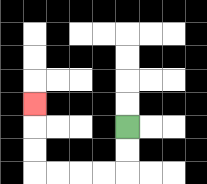{'start': '[5, 5]', 'end': '[1, 4]', 'path_directions': 'D,D,L,L,L,L,U,U,U', 'path_coordinates': '[[5, 5], [5, 6], [5, 7], [4, 7], [3, 7], [2, 7], [1, 7], [1, 6], [1, 5], [1, 4]]'}